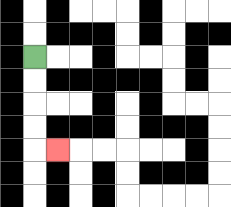{'start': '[1, 2]', 'end': '[2, 6]', 'path_directions': 'D,D,D,D,R', 'path_coordinates': '[[1, 2], [1, 3], [1, 4], [1, 5], [1, 6], [2, 6]]'}